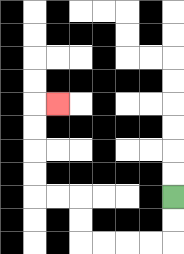{'start': '[7, 8]', 'end': '[2, 4]', 'path_directions': 'D,D,L,L,L,L,U,U,L,L,U,U,U,U,R', 'path_coordinates': '[[7, 8], [7, 9], [7, 10], [6, 10], [5, 10], [4, 10], [3, 10], [3, 9], [3, 8], [2, 8], [1, 8], [1, 7], [1, 6], [1, 5], [1, 4], [2, 4]]'}